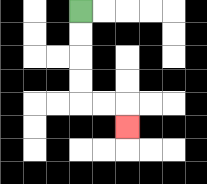{'start': '[3, 0]', 'end': '[5, 5]', 'path_directions': 'D,D,D,D,R,R,D', 'path_coordinates': '[[3, 0], [3, 1], [3, 2], [3, 3], [3, 4], [4, 4], [5, 4], [5, 5]]'}